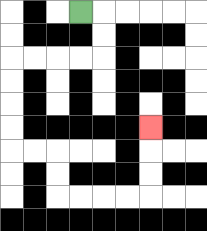{'start': '[3, 0]', 'end': '[6, 5]', 'path_directions': 'R,D,D,L,L,L,L,D,D,D,D,R,R,D,D,R,R,R,R,U,U,U', 'path_coordinates': '[[3, 0], [4, 0], [4, 1], [4, 2], [3, 2], [2, 2], [1, 2], [0, 2], [0, 3], [0, 4], [0, 5], [0, 6], [1, 6], [2, 6], [2, 7], [2, 8], [3, 8], [4, 8], [5, 8], [6, 8], [6, 7], [6, 6], [6, 5]]'}